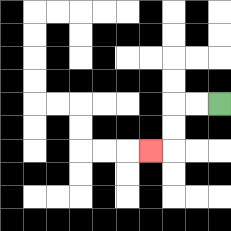{'start': '[9, 4]', 'end': '[6, 6]', 'path_directions': 'L,L,D,D,L', 'path_coordinates': '[[9, 4], [8, 4], [7, 4], [7, 5], [7, 6], [6, 6]]'}